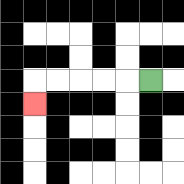{'start': '[6, 3]', 'end': '[1, 4]', 'path_directions': 'L,L,L,L,L,D', 'path_coordinates': '[[6, 3], [5, 3], [4, 3], [3, 3], [2, 3], [1, 3], [1, 4]]'}